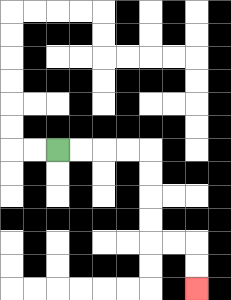{'start': '[2, 6]', 'end': '[8, 12]', 'path_directions': 'R,R,R,R,D,D,D,D,R,R,D,D', 'path_coordinates': '[[2, 6], [3, 6], [4, 6], [5, 6], [6, 6], [6, 7], [6, 8], [6, 9], [6, 10], [7, 10], [8, 10], [8, 11], [8, 12]]'}